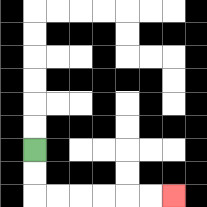{'start': '[1, 6]', 'end': '[7, 8]', 'path_directions': 'D,D,R,R,R,R,R,R', 'path_coordinates': '[[1, 6], [1, 7], [1, 8], [2, 8], [3, 8], [4, 8], [5, 8], [6, 8], [7, 8]]'}